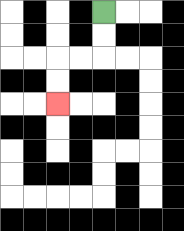{'start': '[4, 0]', 'end': '[2, 4]', 'path_directions': 'D,D,L,L,D,D', 'path_coordinates': '[[4, 0], [4, 1], [4, 2], [3, 2], [2, 2], [2, 3], [2, 4]]'}